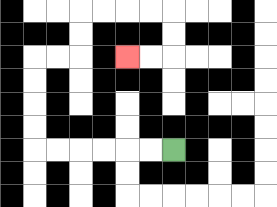{'start': '[7, 6]', 'end': '[5, 2]', 'path_directions': 'L,L,L,L,L,L,U,U,U,U,R,R,U,U,R,R,R,R,D,D,L,L', 'path_coordinates': '[[7, 6], [6, 6], [5, 6], [4, 6], [3, 6], [2, 6], [1, 6], [1, 5], [1, 4], [1, 3], [1, 2], [2, 2], [3, 2], [3, 1], [3, 0], [4, 0], [5, 0], [6, 0], [7, 0], [7, 1], [7, 2], [6, 2], [5, 2]]'}